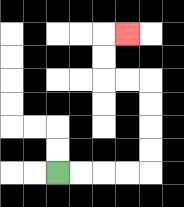{'start': '[2, 7]', 'end': '[5, 1]', 'path_directions': 'R,R,R,R,U,U,U,U,L,L,U,U,R', 'path_coordinates': '[[2, 7], [3, 7], [4, 7], [5, 7], [6, 7], [6, 6], [6, 5], [6, 4], [6, 3], [5, 3], [4, 3], [4, 2], [4, 1], [5, 1]]'}